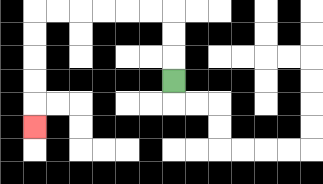{'start': '[7, 3]', 'end': '[1, 5]', 'path_directions': 'U,U,U,L,L,L,L,L,L,D,D,D,D,D', 'path_coordinates': '[[7, 3], [7, 2], [7, 1], [7, 0], [6, 0], [5, 0], [4, 0], [3, 0], [2, 0], [1, 0], [1, 1], [1, 2], [1, 3], [1, 4], [1, 5]]'}